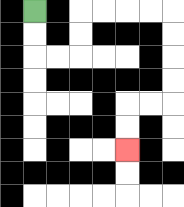{'start': '[1, 0]', 'end': '[5, 6]', 'path_directions': 'D,D,R,R,U,U,R,R,R,R,D,D,D,D,L,L,D,D', 'path_coordinates': '[[1, 0], [1, 1], [1, 2], [2, 2], [3, 2], [3, 1], [3, 0], [4, 0], [5, 0], [6, 0], [7, 0], [7, 1], [7, 2], [7, 3], [7, 4], [6, 4], [5, 4], [5, 5], [5, 6]]'}